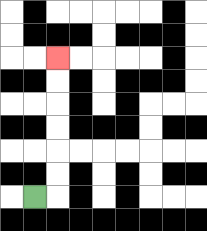{'start': '[1, 8]', 'end': '[2, 2]', 'path_directions': 'R,U,U,U,U,U,U', 'path_coordinates': '[[1, 8], [2, 8], [2, 7], [2, 6], [2, 5], [2, 4], [2, 3], [2, 2]]'}